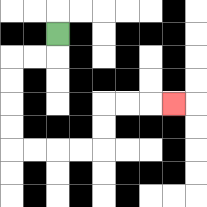{'start': '[2, 1]', 'end': '[7, 4]', 'path_directions': 'D,L,L,D,D,D,D,R,R,R,R,U,U,R,R,R', 'path_coordinates': '[[2, 1], [2, 2], [1, 2], [0, 2], [0, 3], [0, 4], [0, 5], [0, 6], [1, 6], [2, 6], [3, 6], [4, 6], [4, 5], [4, 4], [5, 4], [6, 4], [7, 4]]'}